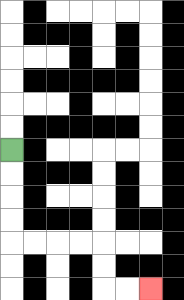{'start': '[0, 6]', 'end': '[6, 12]', 'path_directions': 'D,D,D,D,R,R,R,R,D,D,R,R', 'path_coordinates': '[[0, 6], [0, 7], [0, 8], [0, 9], [0, 10], [1, 10], [2, 10], [3, 10], [4, 10], [4, 11], [4, 12], [5, 12], [6, 12]]'}